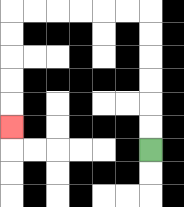{'start': '[6, 6]', 'end': '[0, 5]', 'path_directions': 'U,U,U,U,U,U,L,L,L,L,L,L,D,D,D,D,D', 'path_coordinates': '[[6, 6], [6, 5], [6, 4], [6, 3], [6, 2], [6, 1], [6, 0], [5, 0], [4, 0], [3, 0], [2, 0], [1, 0], [0, 0], [0, 1], [0, 2], [0, 3], [0, 4], [0, 5]]'}